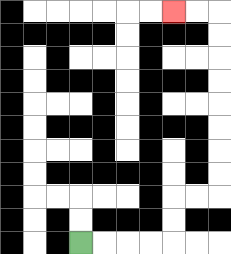{'start': '[3, 10]', 'end': '[7, 0]', 'path_directions': 'R,R,R,R,U,U,R,R,U,U,U,U,U,U,U,U,L,L', 'path_coordinates': '[[3, 10], [4, 10], [5, 10], [6, 10], [7, 10], [7, 9], [7, 8], [8, 8], [9, 8], [9, 7], [9, 6], [9, 5], [9, 4], [9, 3], [9, 2], [9, 1], [9, 0], [8, 0], [7, 0]]'}